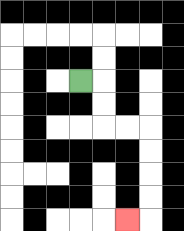{'start': '[3, 3]', 'end': '[5, 9]', 'path_directions': 'R,D,D,R,R,D,D,D,D,L', 'path_coordinates': '[[3, 3], [4, 3], [4, 4], [4, 5], [5, 5], [6, 5], [6, 6], [6, 7], [6, 8], [6, 9], [5, 9]]'}